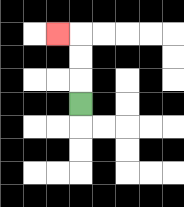{'start': '[3, 4]', 'end': '[2, 1]', 'path_directions': 'U,U,U,L', 'path_coordinates': '[[3, 4], [3, 3], [3, 2], [3, 1], [2, 1]]'}